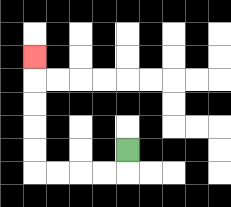{'start': '[5, 6]', 'end': '[1, 2]', 'path_directions': 'D,L,L,L,L,U,U,U,U,U', 'path_coordinates': '[[5, 6], [5, 7], [4, 7], [3, 7], [2, 7], [1, 7], [1, 6], [1, 5], [1, 4], [1, 3], [1, 2]]'}